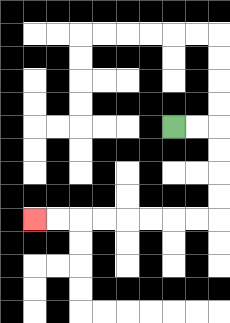{'start': '[7, 5]', 'end': '[1, 9]', 'path_directions': 'R,R,D,D,D,D,L,L,L,L,L,L,L,L', 'path_coordinates': '[[7, 5], [8, 5], [9, 5], [9, 6], [9, 7], [9, 8], [9, 9], [8, 9], [7, 9], [6, 9], [5, 9], [4, 9], [3, 9], [2, 9], [1, 9]]'}